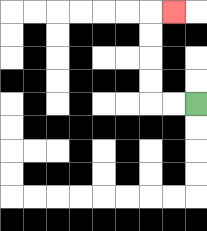{'start': '[8, 4]', 'end': '[7, 0]', 'path_directions': 'L,L,U,U,U,U,R', 'path_coordinates': '[[8, 4], [7, 4], [6, 4], [6, 3], [6, 2], [6, 1], [6, 0], [7, 0]]'}